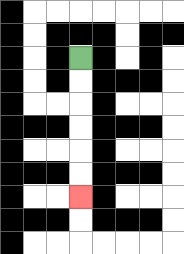{'start': '[3, 2]', 'end': '[3, 8]', 'path_directions': 'D,D,D,D,D,D', 'path_coordinates': '[[3, 2], [3, 3], [3, 4], [3, 5], [3, 6], [3, 7], [3, 8]]'}